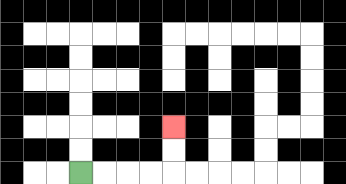{'start': '[3, 7]', 'end': '[7, 5]', 'path_directions': 'R,R,R,R,U,U', 'path_coordinates': '[[3, 7], [4, 7], [5, 7], [6, 7], [7, 7], [7, 6], [7, 5]]'}